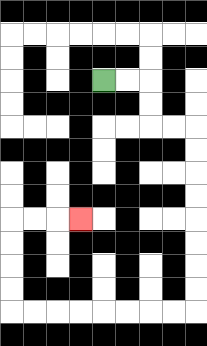{'start': '[4, 3]', 'end': '[3, 9]', 'path_directions': 'R,R,D,D,R,R,D,D,D,D,D,D,D,D,L,L,L,L,L,L,L,L,U,U,U,U,R,R,R', 'path_coordinates': '[[4, 3], [5, 3], [6, 3], [6, 4], [6, 5], [7, 5], [8, 5], [8, 6], [8, 7], [8, 8], [8, 9], [8, 10], [8, 11], [8, 12], [8, 13], [7, 13], [6, 13], [5, 13], [4, 13], [3, 13], [2, 13], [1, 13], [0, 13], [0, 12], [0, 11], [0, 10], [0, 9], [1, 9], [2, 9], [3, 9]]'}